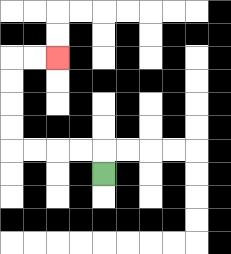{'start': '[4, 7]', 'end': '[2, 2]', 'path_directions': 'U,L,L,L,L,U,U,U,U,R,R', 'path_coordinates': '[[4, 7], [4, 6], [3, 6], [2, 6], [1, 6], [0, 6], [0, 5], [0, 4], [0, 3], [0, 2], [1, 2], [2, 2]]'}